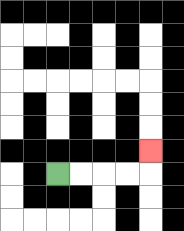{'start': '[2, 7]', 'end': '[6, 6]', 'path_directions': 'R,R,R,R,U', 'path_coordinates': '[[2, 7], [3, 7], [4, 7], [5, 7], [6, 7], [6, 6]]'}